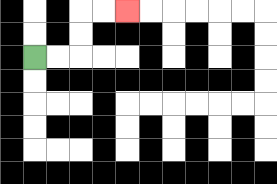{'start': '[1, 2]', 'end': '[5, 0]', 'path_directions': 'R,R,U,U,R,R', 'path_coordinates': '[[1, 2], [2, 2], [3, 2], [3, 1], [3, 0], [4, 0], [5, 0]]'}